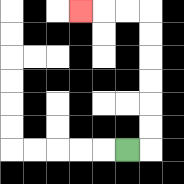{'start': '[5, 6]', 'end': '[3, 0]', 'path_directions': 'R,U,U,U,U,U,U,L,L,L', 'path_coordinates': '[[5, 6], [6, 6], [6, 5], [6, 4], [6, 3], [6, 2], [6, 1], [6, 0], [5, 0], [4, 0], [3, 0]]'}